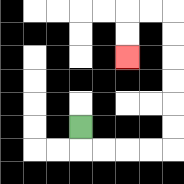{'start': '[3, 5]', 'end': '[5, 2]', 'path_directions': 'D,R,R,R,R,U,U,U,U,U,U,L,L,D,D', 'path_coordinates': '[[3, 5], [3, 6], [4, 6], [5, 6], [6, 6], [7, 6], [7, 5], [7, 4], [7, 3], [7, 2], [7, 1], [7, 0], [6, 0], [5, 0], [5, 1], [5, 2]]'}